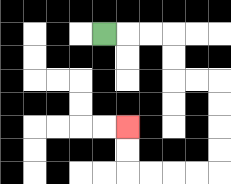{'start': '[4, 1]', 'end': '[5, 5]', 'path_directions': 'R,R,R,D,D,R,R,D,D,D,D,L,L,L,L,U,U', 'path_coordinates': '[[4, 1], [5, 1], [6, 1], [7, 1], [7, 2], [7, 3], [8, 3], [9, 3], [9, 4], [9, 5], [9, 6], [9, 7], [8, 7], [7, 7], [6, 7], [5, 7], [5, 6], [5, 5]]'}